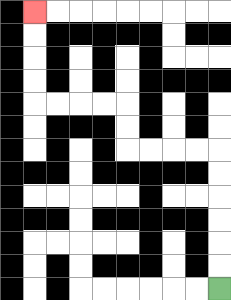{'start': '[9, 12]', 'end': '[1, 0]', 'path_directions': 'U,U,U,U,U,U,L,L,L,L,U,U,L,L,L,L,U,U,U,U', 'path_coordinates': '[[9, 12], [9, 11], [9, 10], [9, 9], [9, 8], [9, 7], [9, 6], [8, 6], [7, 6], [6, 6], [5, 6], [5, 5], [5, 4], [4, 4], [3, 4], [2, 4], [1, 4], [1, 3], [1, 2], [1, 1], [1, 0]]'}